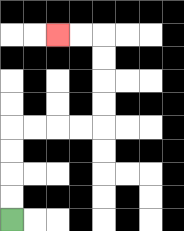{'start': '[0, 9]', 'end': '[2, 1]', 'path_directions': 'U,U,U,U,R,R,R,R,U,U,U,U,L,L', 'path_coordinates': '[[0, 9], [0, 8], [0, 7], [0, 6], [0, 5], [1, 5], [2, 5], [3, 5], [4, 5], [4, 4], [4, 3], [4, 2], [4, 1], [3, 1], [2, 1]]'}